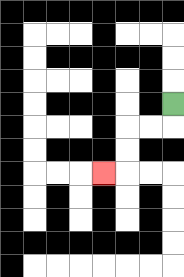{'start': '[7, 4]', 'end': '[4, 7]', 'path_directions': 'D,L,L,D,D,L', 'path_coordinates': '[[7, 4], [7, 5], [6, 5], [5, 5], [5, 6], [5, 7], [4, 7]]'}